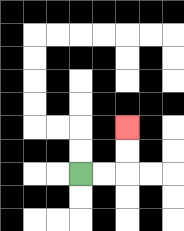{'start': '[3, 7]', 'end': '[5, 5]', 'path_directions': 'R,R,U,U', 'path_coordinates': '[[3, 7], [4, 7], [5, 7], [5, 6], [5, 5]]'}